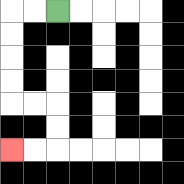{'start': '[2, 0]', 'end': '[0, 6]', 'path_directions': 'L,L,D,D,D,D,R,R,D,D,L,L', 'path_coordinates': '[[2, 0], [1, 0], [0, 0], [0, 1], [0, 2], [0, 3], [0, 4], [1, 4], [2, 4], [2, 5], [2, 6], [1, 6], [0, 6]]'}